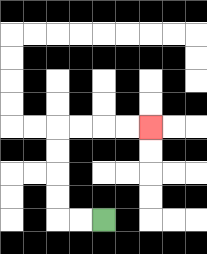{'start': '[4, 9]', 'end': '[6, 5]', 'path_directions': 'L,L,U,U,U,U,R,R,R,R', 'path_coordinates': '[[4, 9], [3, 9], [2, 9], [2, 8], [2, 7], [2, 6], [2, 5], [3, 5], [4, 5], [5, 5], [6, 5]]'}